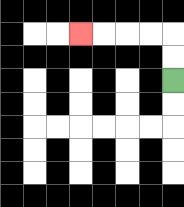{'start': '[7, 3]', 'end': '[3, 1]', 'path_directions': 'U,U,L,L,L,L', 'path_coordinates': '[[7, 3], [7, 2], [7, 1], [6, 1], [5, 1], [4, 1], [3, 1]]'}